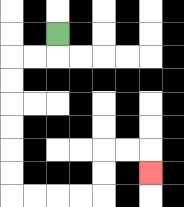{'start': '[2, 1]', 'end': '[6, 7]', 'path_directions': 'D,L,L,D,D,D,D,D,D,R,R,R,R,U,U,R,R,D', 'path_coordinates': '[[2, 1], [2, 2], [1, 2], [0, 2], [0, 3], [0, 4], [0, 5], [0, 6], [0, 7], [0, 8], [1, 8], [2, 8], [3, 8], [4, 8], [4, 7], [4, 6], [5, 6], [6, 6], [6, 7]]'}